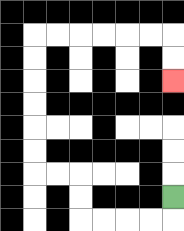{'start': '[7, 8]', 'end': '[7, 3]', 'path_directions': 'D,L,L,L,L,U,U,L,L,U,U,U,U,U,U,R,R,R,R,R,R,D,D', 'path_coordinates': '[[7, 8], [7, 9], [6, 9], [5, 9], [4, 9], [3, 9], [3, 8], [3, 7], [2, 7], [1, 7], [1, 6], [1, 5], [1, 4], [1, 3], [1, 2], [1, 1], [2, 1], [3, 1], [4, 1], [5, 1], [6, 1], [7, 1], [7, 2], [7, 3]]'}